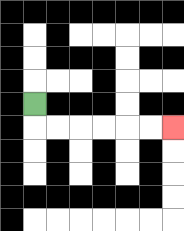{'start': '[1, 4]', 'end': '[7, 5]', 'path_directions': 'D,R,R,R,R,R,R', 'path_coordinates': '[[1, 4], [1, 5], [2, 5], [3, 5], [4, 5], [5, 5], [6, 5], [7, 5]]'}